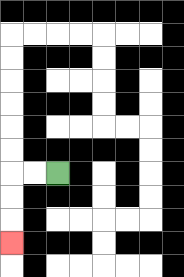{'start': '[2, 7]', 'end': '[0, 10]', 'path_directions': 'L,L,D,D,D', 'path_coordinates': '[[2, 7], [1, 7], [0, 7], [0, 8], [0, 9], [0, 10]]'}